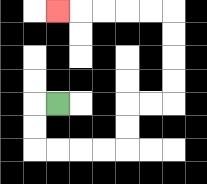{'start': '[2, 4]', 'end': '[2, 0]', 'path_directions': 'L,D,D,R,R,R,R,U,U,R,R,U,U,U,U,L,L,L,L,L', 'path_coordinates': '[[2, 4], [1, 4], [1, 5], [1, 6], [2, 6], [3, 6], [4, 6], [5, 6], [5, 5], [5, 4], [6, 4], [7, 4], [7, 3], [7, 2], [7, 1], [7, 0], [6, 0], [5, 0], [4, 0], [3, 0], [2, 0]]'}